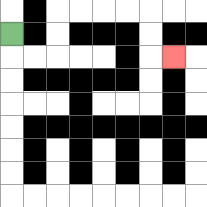{'start': '[0, 1]', 'end': '[7, 2]', 'path_directions': 'D,R,R,U,U,R,R,R,R,D,D,R', 'path_coordinates': '[[0, 1], [0, 2], [1, 2], [2, 2], [2, 1], [2, 0], [3, 0], [4, 0], [5, 0], [6, 0], [6, 1], [6, 2], [7, 2]]'}